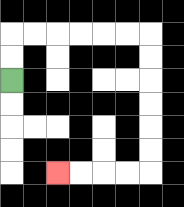{'start': '[0, 3]', 'end': '[2, 7]', 'path_directions': 'U,U,R,R,R,R,R,R,D,D,D,D,D,D,L,L,L,L', 'path_coordinates': '[[0, 3], [0, 2], [0, 1], [1, 1], [2, 1], [3, 1], [4, 1], [5, 1], [6, 1], [6, 2], [6, 3], [6, 4], [6, 5], [6, 6], [6, 7], [5, 7], [4, 7], [3, 7], [2, 7]]'}